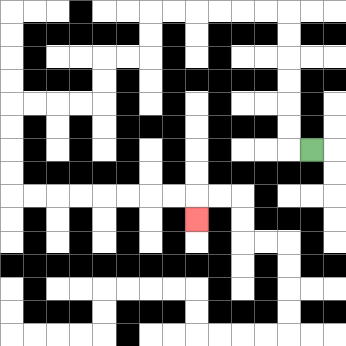{'start': '[13, 6]', 'end': '[8, 9]', 'path_directions': 'L,U,U,U,U,U,U,L,L,L,L,L,L,D,D,L,L,D,D,L,L,L,L,D,D,D,D,R,R,R,R,R,R,R,R,D', 'path_coordinates': '[[13, 6], [12, 6], [12, 5], [12, 4], [12, 3], [12, 2], [12, 1], [12, 0], [11, 0], [10, 0], [9, 0], [8, 0], [7, 0], [6, 0], [6, 1], [6, 2], [5, 2], [4, 2], [4, 3], [4, 4], [3, 4], [2, 4], [1, 4], [0, 4], [0, 5], [0, 6], [0, 7], [0, 8], [1, 8], [2, 8], [3, 8], [4, 8], [5, 8], [6, 8], [7, 8], [8, 8], [8, 9]]'}